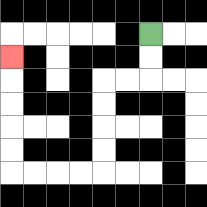{'start': '[6, 1]', 'end': '[0, 2]', 'path_directions': 'D,D,L,L,D,D,D,D,L,L,L,L,U,U,U,U,U', 'path_coordinates': '[[6, 1], [6, 2], [6, 3], [5, 3], [4, 3], [4, 4], [4, 5], [4, 6], [4, 7], [3, 7], [2, 7], [1, 7], [0, 7], [0, 6], [0, 5], [0, 4], [0, 3], [0, 2]]'}